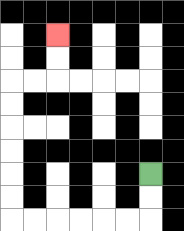{'start': '[6, 7]', 'end': '[2, 1]', 'path_directions': 'D,D,L,L,L,L,L,L,U,U,U,U,U,U,R,R,U,U', 'path_coordinates': '[[6, 7], [6, 8], [6, 9], [5, 9], [4, 9], [3, 9], [2, 9], [1, 9], [0, 9], [0, 8], [0, 7], [0, 6], [0, 5], [0, 4], [0, 3], [1, 3], [2, 3], [2, 2], [2, 1]]'}